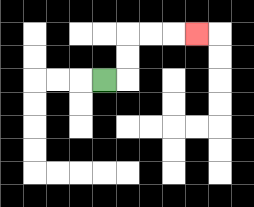{'start': '[4, 3]', 'end': '[8, 1]', 'path_directions': 'R,U,U,R,R,R', 'path_coordinates': '[[4, 3], [5, 3], [5, 2], [5, 1], [6, 1], [7, 1], [8, 1]]'}